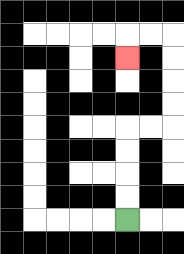{'start': '[5, 9]', 'end': '[5, 2]', 'path_directions': 'U,U,U,U,R,R,U,U,U,U,L,L,D', 'path_coordinates': '[[5, 9], [5, 8], [5, 7], [5, 6], [5, 5], [6, 5], [7, 5], [7, 4], [7, 3], [7, 2], [7, 1], [6, 1], [5, 1], [5, 2]]'}